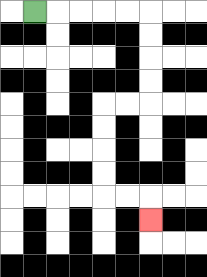{'start': '[1, 0]', 'end': '[6, 9]', 'path_directions': 'R,R,R,R,R,D,D,D,D,L,L,D,D,D,D,R,R,D', 'path_coordinates': '[[1, 0], [2, 0], [3, 0], [4, 0], [5, 0], [6, 0], [6, 1], [6, 2], [6, 3], [6, 4], [5, 4], [4, 4], [4, 5], [4, 6], [4, 7], [4, 8], [5, 8], [6, 8], [6, 9]]'}